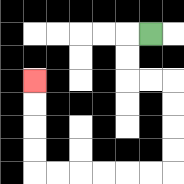{'start': '[6, 1]', 'end': '[1, 3]', 'path_directions': 'L,D,D,R,R,D,D,D,D,L,L,L,L,L,L,U,U,U,U', 'path_coordinates': '[[6, 1], [5, 1], [5, 2], [5, 3], [6, 3], [7, 3], [7, 4], [7, 5], [7, 6], [7, 7], [6, 7], [5, 7], [4, 7], [3, 7], [2, 7], [1, 7], [1, 6], [1, 5], [1, 4], [1, 3]]'}